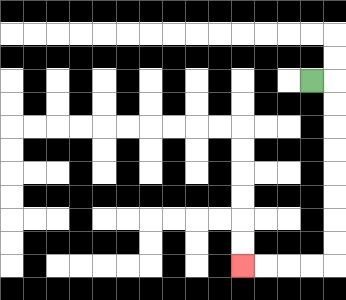{'start': '[13, 3]', 'end': '[10, 11]', 'path_directions': 'R,D,D,D,D,D,D,D,D,L,L,L,L', 'path_coordinates': '[[13, 3], [14, 3], [14, 4], [14, 5], [14, 6], [14, 7], [14, 8], [14, 9], [14, 10], [14, 11], [13, 11], [12, 11], [11, 11], [10, 11]]'}